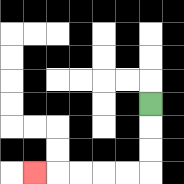{'start': '[6, 4]', 'end': '[1, 7]', 'path_directions': 'D,D,D,L,L,L,L,L', 'path_coordinates': '[[6, 4], [6, 5], [6, 6], [6, 7], [5, 7], [4, 7], [3, 7], [2, 7], [1, 7]]'}